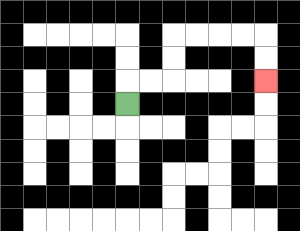{'start': '[5, 4]', 'end': '[11, 3]', 'path_directions': 'U,R,R,U,U,R,R,R,R,D,D', 'path_coordinates': '[[5, 4], [5, 3], [6, 3], [7, 3], [7, 2], [7, 1], [8, 1], [9, 1], [10, 1], [11, 1], [11, 2], [11, 3]]'}